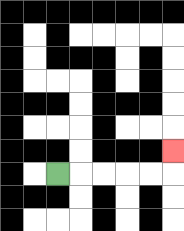{'start': '[2, 7]', 'end': '[7, 6]', 'path_directions': 'R,R,R,R,R,U', 'path_coordinates': '[[2, 7], [3, 7], [4, 7], [5, 7], [6, 7], [7, 7], [7, 6]]'}